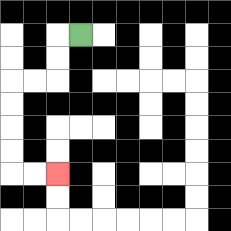{'start': '[3, 1]', 'end': '[2, 7]', 'path_directions': 'L,D,D,L,L,D,D,D,D,R,R', 'path_coordinates': '[[3, 1], [2, 1], [2, 2], [2, 3], [1, 3], [0, 3], [0, 4], [0, 5], [0, 6], [0, 7], [1, 7], [2, 7]]'}